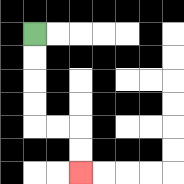{'start': '[1, 1]', 'end': '[3, 7]', 'path_directions': 'D,D,D,D,R,R,D,D', 'path_coordinates': '[[1, 1], [1, 2], [1, 3], [1, 4], [1, 5], [2, 5], [3, 5], [3, 6], [3, 7]]'}